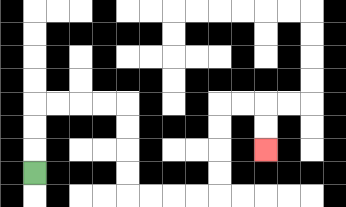{'start': '[1, 7]', 'end': '[11, 6]', 'path_directions': 'U,U,U,R,R,R,R,D,D,D,D,R,R,R,R,U,U,U,U,R,R,D,D', 'path_coordinates': '[[1, 7], [1, 6], [1, 5], [1, 4], [2, 4], [3, 4], [4, 4], [5, 4], [5, 5], [5, 6], [5, 7], [5, 8], [6, 8], [7, 8], [8, 8], [9, 8], [9, 7], [9, 6], [9, 5], [9, 4], [10, 4], [11, 4], [11, 5], [11, 6]]'}